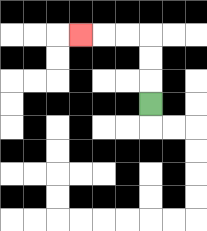{'start': '[6, 4]', 'end': '[3, 1]', 'path_directions': 'U,U,U,L,L,L', 'path_coordinates': '[[6, 4], [6, 3], [6, 2], [6, 1], [5, 1], [4, 1], [3, 1]]'}